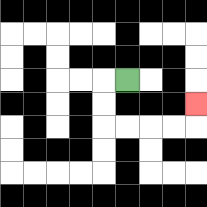{'start': '[5, 3]', 'end': '[8, 4]', 'path_directions': 'L,D,D,R,R,R,R,U', 'path_coordinates': '[[5, 3], [4, 3], [4, 4], [4, 5], [5, 5], [6, 5], [7, 5], [8, 5], [8, 4]]'}